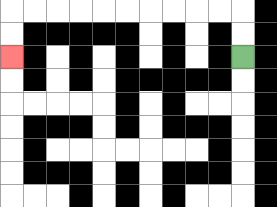{'start': '[10, 2]', 'end': '[0, 2]', 'path_directions': 'U,U,L,L,L,L,L,L,L,L,L,L,D,D', 'path_coordinates': '[[10, 2], [10, 1], [10, 0], [9, 0], [8, 0], [7, 0], [6, 0], [5, 0], [4, 0], [3, 0], [2, 0], [1, 0], [0, 0], [0, 1], [0, 2]]'}